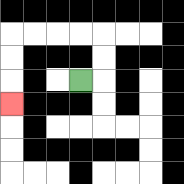{'start': '[3, 3]', 'end': '[0, 4]', 'path_directions': 'R,U,U,L,L,L,L,D,D,D', 'path_coordinates': '[[3, 3], [4, 3], [4, 2], [4, 1], [3, 1], [2, 1], [1, 1], [0, 1], [0, 2], [0, 3], [0, 4]]'}